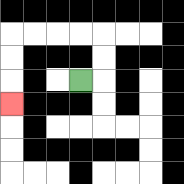{'start': '[3, 3]', 'end': '[0, 4]', 'path_directions': 'R,U,U,L,L,L,L,D,D,D', 'path_coordinates': '[[3, 3], [4, 3], [4, 2], [4, 1], [3, 1], [2, 1], [1, 1], [0, 1], [0, 2], [0, 3], [0, 4]]'}